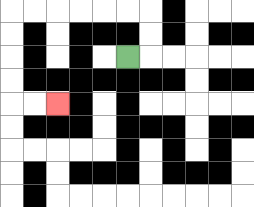{'start': '[5, 2]', 'end': '[2, 4]', 'path_directions': 'R,U,U,L,L,L,L,L,L,D,D,D,D,R,R', 'path_coordinates': '[[5, 2], [6, 2], [6, 1], [6, 0], [5, 0], [4, 0], [3, 0], [2, 0], [1, 0], [0, 0], [0, 1], [0, 2], [0, 3], [0, 4], [1, 4], [2, 4]]'}